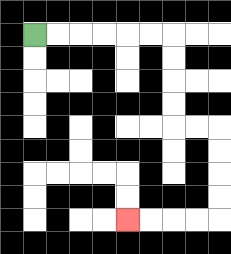{'start': '[1, 1]', 'end': '[5, 9]', 'path_directions': 'R,R,R,R,R,R,D,D,D,D,R,R,D,D,D,D,L,L,L,L', 'path_coordinates': '[[1, 1], [2, 1], [3, 1], [4, 1], [5, 1], [6, 1], [7, 1], [7, 2], [7, 3], [7, 4], [7, 5], [8, 5], [9, 5], [9, 6], [9, 7], [9, 8], [9, 9], [8, 9], [7, 9], [6, 9], [5, 9]]'}